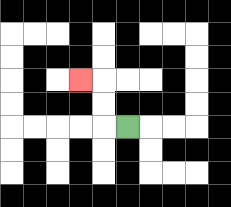{'start': '[5, 5]', 'end': '[3, 3]', 'path_directions': 'L,U,U,L', 'path_coordinates': '[[5, 5], [4, 5], [4, 4], [4, 3], [3, 3]]'}